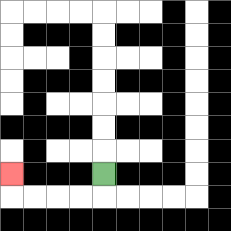{'start': '[4, 7]', 'end': '[0, 7]', 'path_directions': 'D,L,L,L,L,U', 'path_coordinates': '[[4, 7], [4, 8], [3, 8], [2, 8], [1, 8], [0, 8], [0, 7]]'}